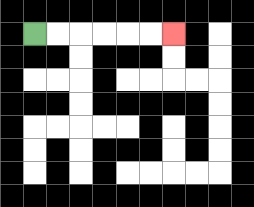{'start': '[1, 1]', 'end': '[7, 1]', 'path_directions': 'R,R,R,R,R,R', 'path_coordinates': '[[1, 1], [2, 1], [3, 1], [4, 1], [5, 1], [6, 1], [7, 1]]'}